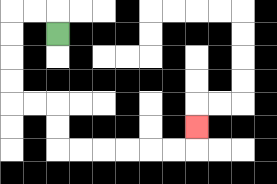{'start': '[2, 1]', 'end': '[8, 5]', 'path_directions': 'U,L,L,D,D,D,D,R,R,D,D,R,R,R,R,R,R,U', 'path_coordinates': '[[2, 1], [2, 0], [1, 0], [0, 0], [0, 1], [0, 2], [0, 3], [0, 4], [1, 4], [2, 4], [2, 5], [2, 6], [3, 6], [4, 6], [5, 6], [6, 6], [7, 6], [8, 6], [8, 5]]'}